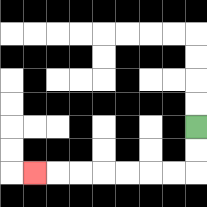{'start': '[8, 5]', 'end': '[1, 7]', 'path_directions': 'D,D,L,L,L,L,L,L,L', 'path_coordinates': '[[8, 5], [8, 6], [8, 7], [7, 7], [6, 7], [5, 7], [4, 7], [3, 7], [2, 7], [1, 7]]'}